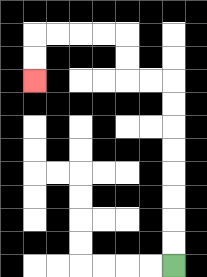{'start': '[7, 11]', 'end': '[1, 3]', 'path_directions': 'U,U,U,U,U,U,U,U,L,L,U,U,L,L,L,L,D,D', 'path_coordinates': '[[7, 11], [7, 10], [7, 9], [7, 8], [7, 7], [7, 6], [7, 5], [7, 4], [7, 3], [6, 3], [5, 3], [5, 2], [5, 1], [4, 1], [3, 1], [2, 1], [1, 1], [1, 2], [1, 3]]'}